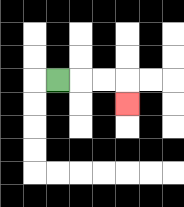{'start': '[2, 3]', 'end': '[5, 4]', 'path_directions': 'R,R,R,D', 'path_coordinates': '[[2, 3], [3, 3], [4, 3], [5, 3], [5, 4]]'}